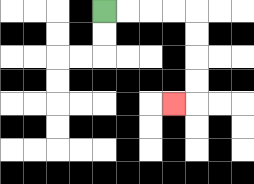{'start': '[4, 0]', 'end': '[7, 4]', 'path_directions': 'R,R,R,R,D,D,D,D,L', 'path_coordinates': '[[4, 0], [5, 0], [6, 0], [7, 0], [8, 0], [8, 1], [8, 2], [8, 3], [8, 4], [7, 4]]'}